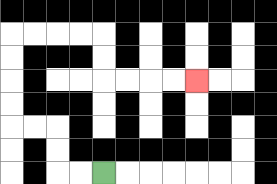{'start': '[4, 7]', 'end': '[8, 3]', 'path_directions': 'L,L,U,U,L,L,U,U,U,U,R,R,R,R,D,D,R,R,R,R', 'path_coordinates': '[[4, 7], [3, 7], [2, 7], [2, 6], [2, 5], [1, 5], [0, 5], [0, 4], [0, 3], [0, 2], [0, 1], [1, 1], [2, 1], [3, 1], [4, 1], [4, 2], [4, 3], [5, 3], [6, 3], [7, 3], [8, 3]]'}